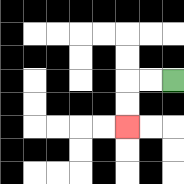{'start': '[7, 3]', 'end': '[5, 5]', 'path_directions': 'L,L,D,D', 'path_coordinates': '[[7, 3], [6, 3], [5, 3], [5, 4], [5, 5]]'}